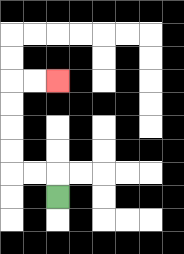{'start': '[2, 8]', 'end': '[2, 3]', 'path_directions': 'U,L,L,U,U,U,U,R,R', 'path_coordinates': '[[2, 8], [2, 7], [1, 7], [0, 7], [0, 6], [0, 5], [0, 4], [0, 3], [1, 3], [2, 3]]'}